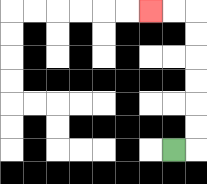{'start': '[7, 6]', 'end': '[6, 0]', 'path_directions': 'R,U,U,U,U,U,U,L,L', 'path_coordinates': '[[7, 6], [8, 6], [8, 5], [8, 4], [8, 3], [8, 2], [8, 1], [8, 0], [7, 0], [6, 0]]'}